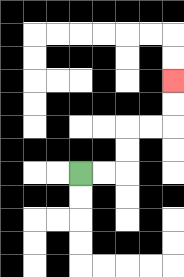{'start': '[3, 7]', 'end': '[7, 3]', 'path_directions': 'R,R,U,U,R,R,U,U', 'path_coordinates': '[[3, 7], [4, 7], [5, 7], [5, 6], [5, 5], [6, 5], [7, 5], [7, 4], [7, 3]]'}